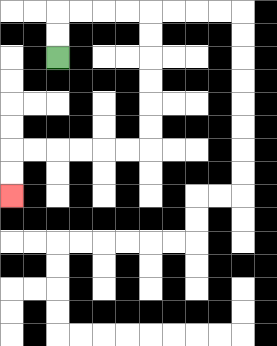{'start': '[2, 2]', 'end': '[0, 8]', 'path_directions': 'U,U,R,R,R,R,D,D,D,D,D,D,L,L,L,L,L,L,D,D', 'path_coordinates': '[[2, 2], [2, 1], [2, 0], [3, 0], [4, 0], [5, 0], [6, 0], [6, 1], [6, 2], [6, 3], [6, 4], [6, 5], [6, 6], [5, 6], [4, 6], [3, 6], [2, 6], [1, 6], [0, 6], [0, 7], [0, 8]]'}